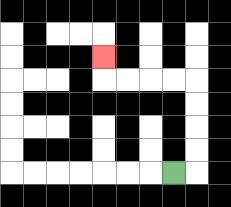{'start': '[7, 7]', 'end': '[4, 2]', 'path_directions': 'R,U,U,U,U,L,L,L,L,U', 'path_coordinates': '[[7, 7], [8, 7], [8, 6], [8, 5], [8, 4], [8, 3], [7, 3], [6, 3], [5, 3], [4, 3], [4, 2]]'}